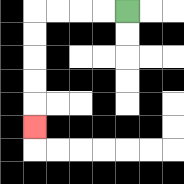{'start': '[5, 0]', 'end': '[1, 5]', 'path_directions': 'L,L,L,L,D,D,D,D,D', 'path_coordinates': '[[5, 0], [4, 0], [3, 0], [2, 0], [1, 0], [1, 1], [1, 2], [1, 3], [1, 4], [1, 5]]'}